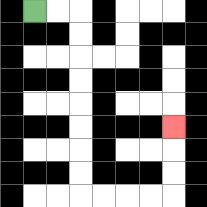{'start': '[1, 0]', 'end': '[7, 5]', 'path_directions': 'R,R,D,D,D,D,D,D,D,D,R,R,R,R,U,U,U', 'path_coordinates': '[[1, 0], [2, 0], [3, 0], [3, 1], [3, 2], [3, 3], [3, 4], [3, 5], [3, 6], [3, 7], [3, 8], [4, 8], [5, 8], [6, 8], [7, 8], [7, 7], [7, 6], [7, 5]]'}